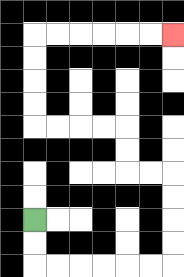{'start': '[1, 9]', 'end': '[7, 1]', 'path_directions': 'D,D,R,R,R,R,R,R,U,U,U,U,L,L,U,U,L,L,L,L,U,U,U,U,R,R,R,R,R,R', 'path_coordinates': '[[1, 9], [1, 10], [1, 11], [2, 11], [3, 11], [4, 11], [5, 11], [6, 11], [7, 11], [7, 10], [7, 9], [7, 8], [7, 7], [6, 7], [5, 7], [5, 6], [5, 5], [4, 5], [3, 5], [2, 5], [1, 5], [1, 4], [1, 3], [1, 2], [1, 1], [2, 1], [3, 1], [4, 1], [5, 1], [6, 1], [7, 1]]'}